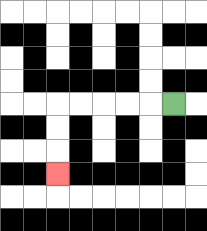{'start': '[7, 4]', 'end': '[2, 7]', 'path_directions': 'L,L,L,L,L,D,D,D', 'path_coordinates': '[[7, 4], [6, 4], [5, 4], [4, 4], [3, 4], [2, 4], [2, 5], [2, 6], [2, 7]]'}